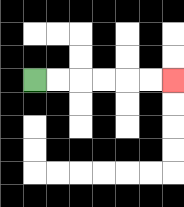{'start': '[1, 3]', 'end': '[7, 3]', 'path_directions': 'R,R,R,R,R,R', 'path_coordinates': '[[1, 3], [2, 3], [3, 3], [4, 3], [5, 3], [6, 3], [7, 3]]'}